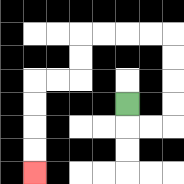{'start': '[5, 4]', 'end': '[1, 7]', 'path_directions': 'D,R,R,U,U,U,U,L,L,L,L,D,D,L,L,D,D,D,D', 'path_coordinates': '[[5, 4], [5, 5], [6, 5], [7, 5], [7, 4], [7, 3], [7, 2], [7, 1], [6, 1], [5, 1], [4, 1], [3, 1], [3, 2], [3, 3], [2, 3], [1, 3], [1, 4], [1, 5], [1, 6], [1, 7]]'}